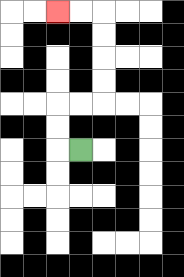{'start': '[3, 6]', 'end': '[2, 0]', 'path_directions': 'L,U,U,R,R,U,U,U,U,L,L', 'path_coordinates': '[[3, 6], [2, 6], [2, 5], [2, 4], [3, 4], [4, 4], [4, 3], [4, 2], [4, 1], [4, 0], [3, 0], [2, 0]]'}